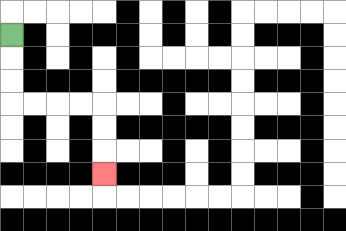{'start': '[0, 1]', 'end': '[4, 7]', 'path_directions': 'D,D,D,R,R,R,R,D,D,D', 'path_coordinates': '[[0, 1], [0, 2], [0, 3], [0, 4], [1, 4], [2, 4], [3, 4], [4, 4], [4, 5], [4, 6], [4, 7]]'}